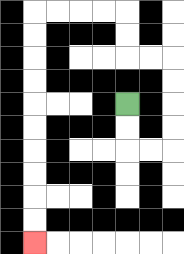{'start': '[5, 4]', 'end': '[1, 10]', 'path_directions': 'D,D,R,R,U,U,U,U,L,L,U,U,L,L,L,L,D,D,D,D,D,D,D,D,D,D', 'path_coordinates': '[[5, 4], [5, 5], [5, 6], [6, 6], [7, 6], [7, 5], [7, 4], [7, 3], [7, 2], [6, 2], [5, 2], [5, 1], [5, 0], [4, 0], [3, 0], [2, 0], [1, 0], [1, 1], [1, 2], [1, 3], [1, 4], [1, 5], [1, 6], [1, 7], [1, 8], [1, 9], [1, 10]]'}